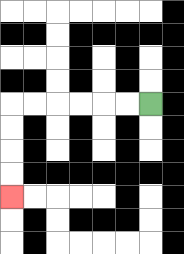{'start': '[6, 4]', 'end': '[0, 8]', 'path_directions': 'L,L,L,L,L,L,D,D,D,D', 'path_coordinates': '[[6, 4], [5, 4], [4, 4], [3, 4], [2, 4], [1, 4], [0, 4], [0, 5], [0, 6], [0, 7], [0, 8]]'}